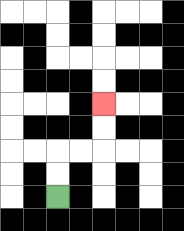{'start': '[2, 8]', 'end': '[4, 4]', 'path_directions': 'U,U,R,R,U,U', 'path_coordinates': '[[2, 8], [2, 7], [2, 6], [3, 6], [4, 6], [4, 5], [4, 4]]'}